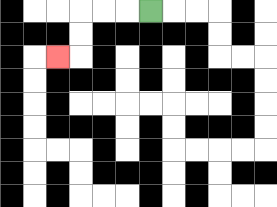{'start': '[6, 0]', 'end': '[2, 2]', 'path_directions': 'L,L,L,D,D,L', 'path_coordinates': '[[6, 0], [5, 0], [4, 0], [3, 0], [3, 1], [3, 2], [2, 2]]'}